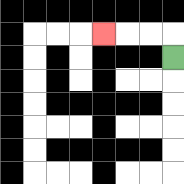{'start': '[7, 2]', 'end': '[4, 1]', 'path_directions': 'U,L,L,L', 'path_coordinates': '[[7, 2], [7, 1], [6, 1], [5, 1], [4, 1]]'}